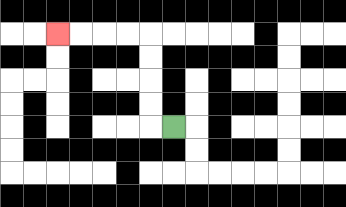{'start': '[7, 5]', 'end': '[2, 1]', 'path_directions': 'L,U,U,U,U,L,L,L,L', 'path_coordinates': '[[7, 5], [6, 5], [6, 4], [6, 3], [6, 2], [6, 1], [5, 1], [4, 1], [3, 1], [2, 1]]'}